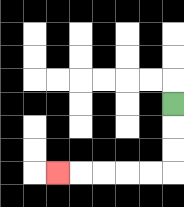{'start': '[7, 4]', 'end': '[2, 7]', 'path_directions': 'D,D,D,L,L,L,L,L', 'path_coordinates': '[[7, 4], [7, 5], [7, 6], [7, 7], [6, 7], [5, 7], [4, 7], [3, 7], [2, 7]]'}